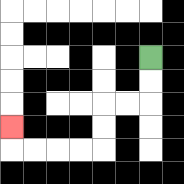{'start': '[6, 2]', 'end': '[0, 5]', 'path_directions': 'D,D,L,L,D,D,L,L,L,L,U', 'path_coordinates': '[[6, 2], [6, 3], [6, 4], [5, 4], [4, 4], [4, 5], [4, 6], [3, 6], [2, 6], [1, 6], [0, 6], [0, 5]]'}